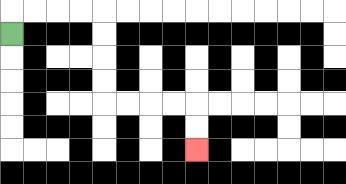{'start': '[0, 1]', 'end': '[8, 6]', 'path_directions': 'U,R,R,R,R,D,D,D,D,R,R,R,R,D,D', 'path_coordinates': '[[0, 1], [0, 0], [1, 0], [2, 0], [3, 0], [4, 0], [4, 1], [4, 2], [4, 3], [4, 4], [5, 4], [6, 4], [7, 4], [8, 4], [8, 5], [8, 6]]'}